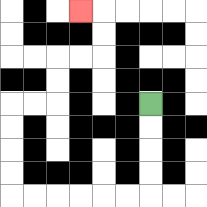{'start': '[6, 4]', 'end': '[3, 0]', 'path_directions': 'D,D,D,D,L,L,L,L,L,L,U,U,U,U,R,R,U,U,R,R,U,U,L', 'path_coordinates': '[[6, 4], [6, 5], [6, 6], [6, 7], [6, 8], [5, 8], [4, 8], [3, 8], [2, 8], [1, 8], [0, 8], [0, 7], [0, 6], [0, 5], [0, 4], [1, 4], [2, 4], [2, 3], [2, 2], [3, 2], [4, 2], [4, 1], [4, 0], [3, 0]]'}